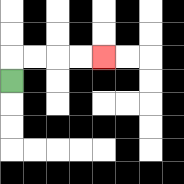{'start': '[0, 3]', 'end': '[4, 2]', 'path_directions': 'U,R,R,R,R', 'path_coordinates': '[[0, 3], [0, 2], [1, 2], [2, 2], [3, 2], [4, 2]]'}